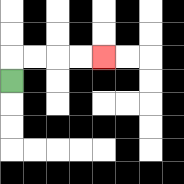{'start': '[0, 3]', 'end': '[4, 2]', 'path_directions': 'U,R,R,R,R', 'path_coordinates': '[[0, 3], [0, 2], [1, 2], [2, 2], [3, 2], [4, 2]]'}